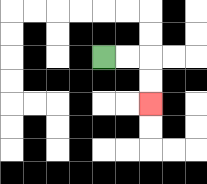{'start': '[4, 2]', 'end': '[6, 4]', 'path_directions': 'R,R,D,D', 'path_coordinates': '[[4, 2], [5, 2], [6, 2], [6, 3], [6, 4]]'}